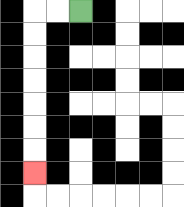{'start': '[3, 0]', 'end': '[1, 7]', 'path_directions': 'L,L,D,D,D,D,D,D,D', 'path_coordinates': '[[3, 0], [2, 0], [1, 0], [1, 1], [1, 2], [1, 3], [1, 4], [1, 5], [1, 6], [1, 7]]'}